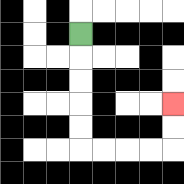{'start': '[3, 1]', 'end': '[7, 4]', 'path_directions': 'D,D,D,D,D,R,R,R,R,U,U', 'path_coordinates': '[[3, 1], [3, 2], [3, 3], [3, 4], [3, 5], [3, 6], [4, 6], [5, 6], [6, 6], [7, 6], [7, 5], [7, 4]]'}